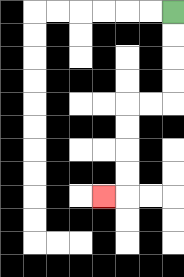{'start': '[7, 0]', 'end': '[4, 8]', 'path_directions': 'D,D,D,D,L,L,D,D,D,D,L', 'path_coordinates': '[[7, 0], [7, 1], [7, 2], [7, 3], [7, 4], [6, 4], [5, 4], [5, 5], [5, 6], [5, 7], [5, 8], [4, 8]]'}